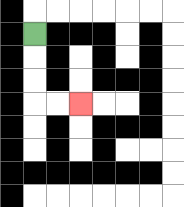{'start': '[1, 1]', 'end': '[3, 4]', 'path_directions': 'D,D,D,R,R', 'path_coordinates': '[[1, 1], [1, 2], [1, 3], [1, 4], [2, 4], [3, 4]]'}